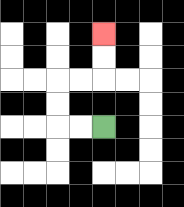{'start': '[4, 5]', 'end': '[4, 1]', 'path_directions': 'L,L,U,U,R,R,U,U', 'path_coordinates': '[[4, 5], [3, 5], [2, 5], [2, 4], [2, 3], [3, 3], [4, 3], [4, 2], [4, 1]]'}